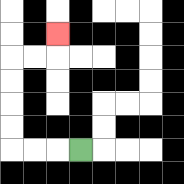{'start': '[3, 6]', 'end': '[2, 1]', 'path_directions': 'L,L,L,U,U,U,U,R,R,U', 'path_coordinates': '[[3, 6], [2, 6], [1, 6], [0, 6], [0, 5], [0, 4], [0, 3], [0, 2], [1, 2], [2, 2], [2, 1]]'}